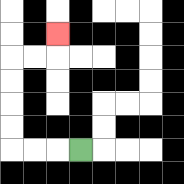{'start': '[3, 6]', 'end': '[2, 1]', 'path_directions': 'L,L,L,U,U,U,U,R,R,U', 'path_coordinates': '[[3, 6], [2, 6], [1, 6], [0, 6], [0, 5], [0, 4], [0, 3], [0, 2], [1, 2], [2, 2], [2, 1]]'}